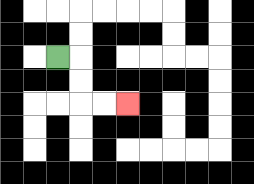{'start': '[2, 2]', 'end': '[5, 4]', 'path_directions': 'R,D,D,R,R', 'path_coordinates': '[[2, 2], [3, 2], [3, 3], [3, 4], [4, 4], [5, 4]]'}